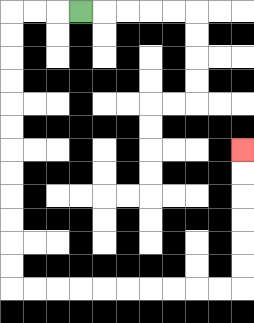{'start': '[3, 0]', 'end': '[10, 6]', 'path_directions': 'L,L,L,D,D,D,D,D,D,D,D,D,D,D,D,R,R,R,R,R,R,R,R,R,R,U,U,U,U,U,U', 'path_coordinates': '[[3, 0], [2, 0], [1, 0], [0, 0], [0, 1], [0, 2], [0, 3], [0, 4], [0, 5], [0, 6], [0, 7], [0, 8], [0, 9], [0, 10], [0, 11], [0, 12], [1, 12], [2, 12], [3, 12], [4, 12], [5, 12], [6, 12], [7, 12], [8, 12], [9, 12], [10, 12], [10, 11], [10, 10], [10, 9], [10, 8], [10, 7], [10, 6]]'}